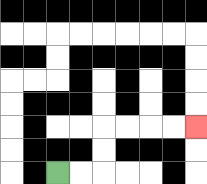{'start': '[2, 7]', 'end': '[8, 5]', 'path_directions': 'R,R,U,U,R,R,R,R', 'path_coordinates': '[[2, 7], [3, 7], [4, 7], [4, 6], [4, 5], [5, 5], [6, 5], [7, 5], [8, 5]]'}